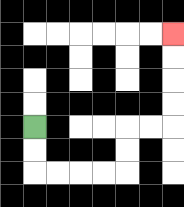{'start': '[1, 5]', 'end': '[7, 1]', 'path_directions': 'D,D,R,R,R,R,U,U,R,R,U,U,U,U', 'path_coordinates': '[[1, 5], [1, 6], [1, 7], [2, 7], [3, 7], [4, 7], [5, 7], [5, 6], [5, 5], [6, 5], [7, 5], [7, 4], [7, 3], [7, 2], [7, 1]]'}